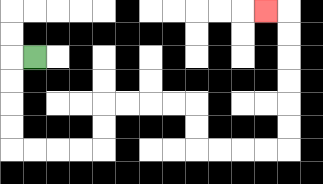{'start': '[1, 2]', 'end': '[11, 0]', 'path_directions': 'L,D,D,D,D,R,R,R,R,U,U,R,R,R,R,D,D,R,R,R,R,U,U,U,U,U,U,L', 'path_coordinates': '[[1, 2], [0, 2], [0, 3], [0, 4], [0, 5], [0, 6], [1, 6], [2, 6], [3, 6], [4, 6], [4, 5], [4, 4], [5, 4], [6, 4], [7, 4], [8, 4], [8, 5], [8, 6], [9, 6], [10, 6], [11, 6], [12, 6], [12, 5], [12, 4], [12, 3], [12, 2], [12, 1], [12, 0], [11, 0]]'}